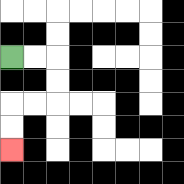{'start': '[0, 2]', 'end': '[0, 6]', 'path_directions': 'R,R,D,D,L,L,D,D', 'path_coordinates': '[[0, 2], [1, 2], [2, 2], [2, 3], [2, 4], [1, 4], [0, 4], [0, 5], [0, 6]]'}